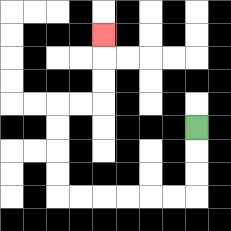{'start': '[8, 5]', 'end': '[4, 1]', 'path_directions': 'D,D,D,L,L,L,L,L,L,U,U,U,U,R,R,U,U,U', 'path_coordinates': '[[8, 5], [8, 6], [8, 7], [8, 8], [7, 8], [6, 8], [5, 8], [4, 8], [3, 8], [2, 8], [2, 7], [2, 6], [2, 5], [2, 4], [3, 4], [4, 4], [4, 3], [4, 2], [4, 1]]'}